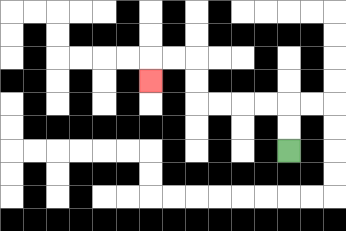{'start': '[12, 6]', 'end': '[6, 3]', 'path_directions': 'U,U,L,L,L,L,U,U,L,L,D', 'path_coordinates': '[[12, 6], [12, 5], [12, 4], [11, 4], [10, 4], [9, 4], [8, 4], [8, 3], [8, 2], [7, 2], [6, 2], [6, 3]]'}